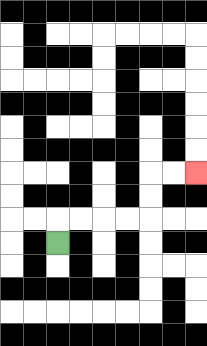{'start': '[2, 10]', 'end': '[8, 7]', 'path_directions': 'U,R,R,R,R,U,U,R,R', 'path_coordinates': '[[2, 10], [2, 9], [3, 9], [4, 9], [5, 9], [6, 9], [6, 8], [6, 7], [7, 7], [8, 7]]'}